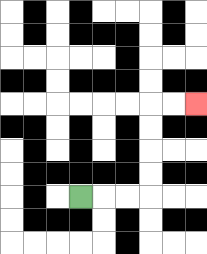{'start': '[3, 8]', 'end': '[8, 4]', 'path_directions': 'R,R,R,U,U,U,U,R,R', 'path_coordinates': '[[3, 8], [4, 8], [5, 8], [6, 8], [6, 7], [6, 6], [6, 5], [6, 4], [7, 4], [8, 4]]'}